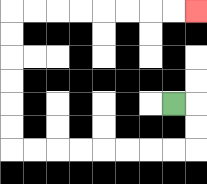{'start': '[7, 4]', 'end': '[8, 0]', 'path_directions': 'R,D,D,L,L,L,L,L,L,L,L,U,U,U,U,U,U,R,R,R,R,R,R,R,R', 'path_coordinates': '[[7, 4], [8, 4], [8, 5], [8, 6], [7, 6], [6, 6], [5, 6], [4, 6], [3, 6], [2, 6], [1, 6], [0, 6], [0, 5], [0, 4], [0, 3], [0, 2], [0, 1], [0, 0], [1, 0], [2, 0], [3, 0], [4, 0], [5, 0], [6, 0], [7, 0], [8, 0]]'}